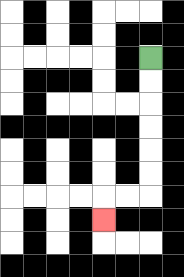{'start': '[6, 2]', 'end': '[4, 9]', 'path_directions': 'D,D,D,D,D,D,L,L,D', 'path_coordinates': '[[6, 2], [6, 3], [6, 4], [6, 5], [6, 6], [6, 7], [6, 8], [5, 8], [4, 8], [4, 9]]'}